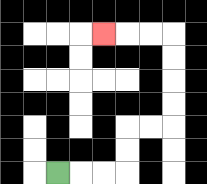{'start': '[2, 7]', 'end': '[4, 1]', 'path_directions': 'R,R,R,U,U,R,R,U,U,U,U,L,L,L', 'path_coordinates': '[[2, 7], [3, 7], [4, 7], [5, 7], [5, 6], [5, 5], [6, 5], [7, 5], [7, 4], [7, 3], [7, 2], [7, 1], [6, 1], [5, 1], [4, 1]]'}